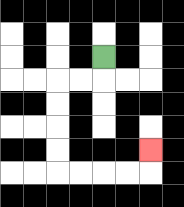{'start': '[4, 2]', 'end': '[6, 6]', 'path_directions': 'D,L,L,D,D,D,D,R,R,R,R,U', 'path_coordinates': '[[4, 2], [4, 3], [3, 3], [2, 3], [2, 4], [2, 5], [2, 6], [2, 7], [3, 7], [4, 7], [5, 7], [6, 7], [6, 6]]'}